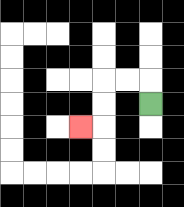{'start': '[6, 4]', 'end': '[3, 5]', 'path_directions': 'U,L,L,D,D,L', 'path_coordinates': '[[6, 4], [6, 3], [5, 3], [4, 3], [4, 4], [4, 5], [3, 5]]'}